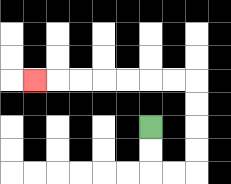{'start': '[6, 5]', 'end': '[1, 3]', 'path_directions': 'D,D,R,R,U,U,U,U,L,L,L,L,L,L,L', 'path_coordinates': '[[6, 5], [6, 6], [6, 7], [7, 7], [8, 7], [8, 6], [8, 5], [8, 4], [8, 3], [7, 3], [6, 3], [5, 3], [4, 3], [3, 3], [2, 3], [1, 3]]'}